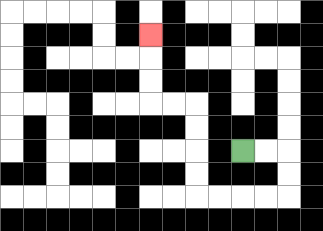{'start': '[10, 6]', 'end': '[6, 1]', 'path_directions': 'R,R,D,D,L,L,L,L,U,U,U,U,L,L,U,U,U', 'path_coordinates': '[[10, 6], [11, 6], [12, 6], [12, 7], [12, 8], [11, 8], [10, 8], [9, 8], [8, 8], [8, 7], [8, 6], [8, 5], [8, 4], [7, 4], [6, 4], [6, 3], [6, 2], [6, 1]]'}